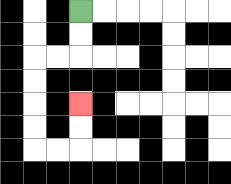{'start': '[3, 0]', 'end': '[3, 4]', 'path_directions': 'D,D,L,L,D,D,D,D,R,R,U,U', 'path_coordinates': '[[3, 0], [3, 1], [3, 2], [2, 2], [1, 2], [1, 3], [1, 4], [1, 5], [1, 6], [2, 6], [3, 6], [3, 5], [3, 4]]'}